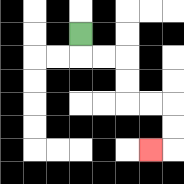{'start': '[3, 1]', 'end': '[6, 6]', 'path_directions': 'D,R,R,D,D,R,R,D,D,L', 'path_coordinates': '[[3, 1], [3, 2], [4, 2], [5, 2], [5, 3], [5, 4], [6, 4], [7, 4], [7, 5], [7, 6], [6, 6]]'}